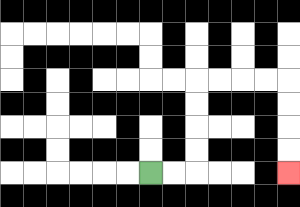{'start': '[6, 7]', 'end': '[12, 7]', 'path_directions': 'R,R,U,U,U,U,R,R,R,R,D,D,D,D', 'path_coordinates': '[[6, 7], [7, 7], [8, 7], [8, 6], [8, 5], [8, 4], [8, 3], [9, 3], [10, 3], [11, 3], [12, 3], [12, 4], [12, 5], [12, 6], [12, 7]]'}